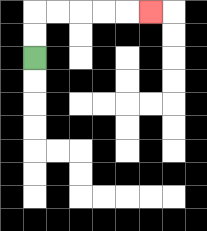{'start': '[1, 2]', 'end': '[6, 0]', 'path_directions': 'U,U,R,R,R,R,R', 'path_coordinates': '[[1, 2], [1, 1], [1, 0], [2, 0], [3, 0], [4, 0], [5, 0], [6, 0]]'}